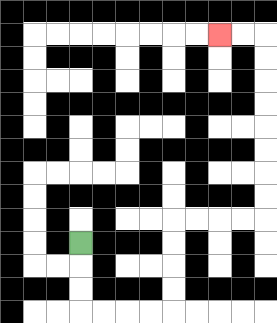{'start': '[3, 10]', 'end': '[9, 1]', 'path_directions': 'D,D,D,R,R,R,R,U,U,U,U,R,R,R,R,U,U,U,U,U,U,U,U,L,L', 'path_coordinates': '[[3, 10], [3, 11], [3, 12], [3, 13], [4, 13], [5, 13], [6, 13], [7, 13], [7, 12], [7, 11], [7, 10], [7, 9], [8, 9], [9, 9], [10, 9], [11, 9], [11, 8], [11, 7], [11, 6], [11, 5], [11, 4], [11, 3], [11, 2], [11, 1], [10, 1], [9, 1]]'}